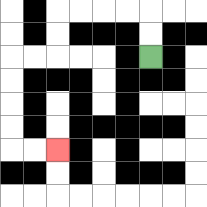{'start': '[6, 2]', 'end': '[2, 6]', 'path_directions': 'U,U,L,L,L,L,D,D,L,L,D,D,D,D,R,R', 'path_coordinates': '[[6, 2], [6, 1], [6, 0], [5, 0], [4, 0], [3, 0], [2, 0], [2, 1], [2, 2], [1, 2], [0, 2], [0, 3], [0, 4], [0, 5], [0, 6], [1, 6], [2, 6]]'}